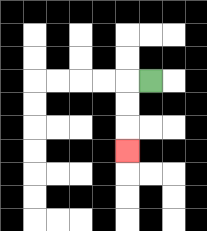{'start': '[6, 3]', 'end': '[5, 6]', 'path_directions': 'L,D,D,D', 'path_coordinates': '[[6, 3], [5, 3], [5, 4], [5, 5], [5, 6]]'}